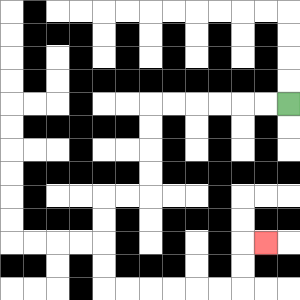{'start': '[12, 4]', 'end': '[11, 10]', 'path_directions': 'L,L,L,L,L,L,D,D,D,D,L,L,D,D,D,D,R,R,R,R,R,R,U,U,R', 'path_coordinates': '[[12, 4], [11, 4], [10, 4], [9, 4], [8, 4], [7, 4], [6, 4], [6, 5], [6, 6], [6, 7], [6, 8], [5, 8], [4, 8], [4, 9], [4, 10], [4, 11], [4, 12], [5, 12], [6, 12], [7, 12], [8, 12], [9, 12], [10, 12], [10, 11], [10, 10], [11, 10]]'}